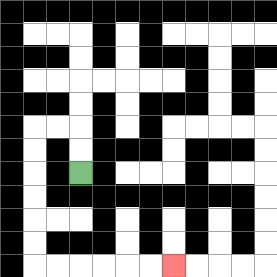{'start': '[3, 7]', 'end': '[7, 11]', 'path_directions': 'U,U,L,L,D,D,D,D,D,D,R,R,R,R,R,R', 'path_coordinates': '[[3, 7], [3, 6], [3, 5], [2, 5], [1, 5], [1, 6], [1, 7], [1, 8], [1, 9], [1, 10], [1, 11], [2, 11], [3, 11], [4, 11], [5, 11], [6, 11], [7, 11]]'}